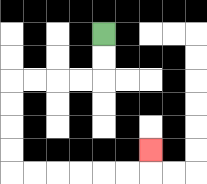{'start': '[4, 1]', 'end': '[6, 6]', 'path_directions': 'D,D,L,L,L,L,D,D,D,D,R,R,R,R,R,R,U', 'path_coordinates': '[[4, 1], [4, 2], [4, 3], [3, 3], [2, 3], [1, 3], [0, 3], [0, 4], [0, 5], [0, 6], [0, 7], [1, 7], [2, 7], [3, 7], [4, 7], [5, 7], [6, 7], [6, 6]]'}